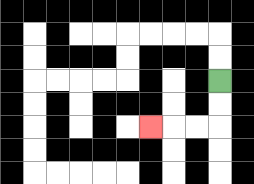{'start': '[9, 3]', 'end': '[6, 5]', 'path_directions': 'D,D,L,L,L', 'path_coordinates': '[[9, 3], [9, 4], [9, 5], [8, 5], [7, 5], [6, 5]]'}